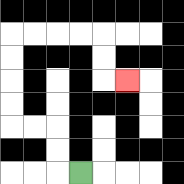{'start': '[3, 7]', 'end': '[5, 3]', 'path_directions': 'L,U,U,L,L,U,U,U,U,R,R,R,R,D,D,R', 'path_coordinates': '[[3, 7], [2, 7], [2, 6], [2, 5], [1, 5], [0, 5], [0, 4], [0, 3], [0, 2], [0, 1], [1, 1], [2, 1], [3, 1], [4, 1], [4, 2], [4, 3], [5, 3]]'}